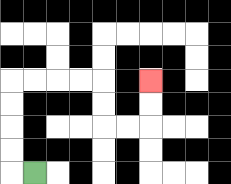{'start': '[1, 7]', 'end': '[6, 3]', 'path_directions': 'L,U,U,U,U,R,R,R,R,D,D,R,R,U,U', 'path_coordinates': '[[1, 7], [0, 7], [0, 6], [0, 5], [0, 4], [0, 3], [1, 3], [2, 3], [3, 3], [4, 3], [4, 4], [4, 5], [5, 5], [6, 5], [6, 4], [6, 3]]'}